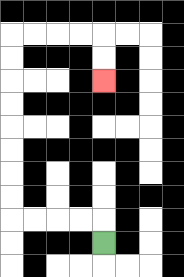{'start': '[4, 10]', 'end': '[4, 3]', 'path_directions': 'U,L,L,L,L,U,U,U,U,U,U,U,U,R,R,R,R,D,D', 'path_coordinates': '[[4, 10], [4, 9], [3, 9], [2, 9], [1, 9], [0, 9], [0, 8], [0, 7], [0, 6], [0, 5], [0, 4], [0, 3], [0, 2], [0, 1], [1, 1], [2, 1], [3, 1], [4, 1], [4, 2], [4, 3]]'}